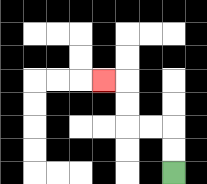{'start': '[7, 7]', 'end': '[4, 3]', 'path_directions': 'U,U,L,L,U,U,L', 'path_coordinates': '[[7, 7], [7, 6], [7, 5], [6, 5], [5, 5], [5, 4], [5, 3], [4, 3]]'}